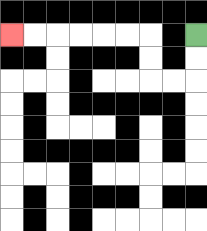{'start': '[8, 1]', 'end': '[0, 1]', 'path_directions': 'D,D,L,L,U,U,L,L,L,L,L,L', 'path_coordinates': '[[8, 1], [8, 2], [8, 3], [7, 3], [6, 3], [6, 2], [6, 1], [5, 1], [4, 1], [3, 1], [2, 1], [1, 1], [0, 1]]'}